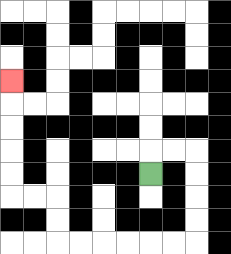{'start': '[6, 7]', 'end': '[0, 3]', 'path_directions': 'U,R,R,D,D,D,D,L,L,L,L,L,L,U,U,L,L,U,U,U,U,U', 'path_coordinates': '[[6, 7], [6, 6], [7, 6], [8, 6], [8, 7], [8, 8], [8, 9], [8, 10], [7, 10], [6, 10], [5, 10], [4, 10], [3, 10], [2, 10], [2, 9], [2, 8], [1, 8], [0, 8], [0, 7], [0, 6], [0, 5], [0, 4], [0, 3]]'}